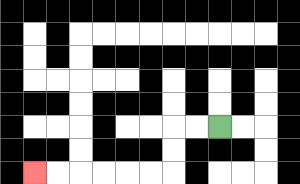{'start': '[9, 5]', 'end': '[1, 7]', 'path_directions': 'L,L,D,D,L,L,L,L,L,L', 'path_coordinates': '[[9, 5], [8, 5], [7, 5], [7, 6], [7, 7], [6, 7], [5, 7], [4, 7], [3, 7], [2, 7], [1, 7]]'}